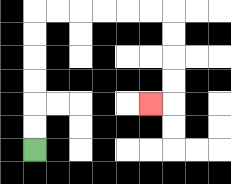{'start': '[1, 6]', 'end': '[6, 4]', 'path_directions': 'U,U,U,U,U,U,R,R,R,R,R,R,D,D,D,D,L', 'path_coordinates': '[[1, 6], [1, 5], [1, 4], [1, 3], [1, 2], [1, 1], [1, 0], [2, 0], [3, 0], [4, 0], [5, 0], [6, 0], [7, 0], [7, 1], [7, 2], [7, 3], [7, 4], [6, 4]]'}